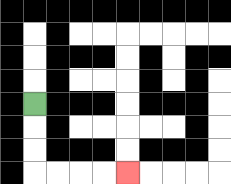{'start': '[1, 4]', 'end': '[5, 7]', 'path_directions': 'D,D,D,R,R,R,R', 'path_coordinates': '[[1, 4], [1, 5], [1, 6], [1, 7], [2, 7], [3, 7], [4, 7], [5, 7]]'}